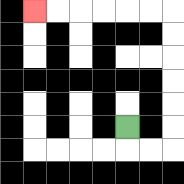{'start': '[5, 5]', 'end': '[1, 0]', 'path_directions': 'D,R,R,U,U,U,U,U,U,L,L,L,L,L,L', 'path_coordinates': '[[5, 5], [5, 6], [6, 6], [7, 6], [7, 5], [7, 4], [7, 3], [7, 2], [7, 1], [7, 0], [6, 0], [5, 0], [4, 0], [3, 0], [2, 0], [1, 0]]'}